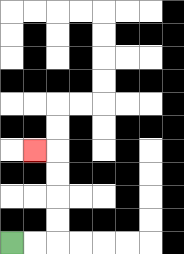{'start': '[0, 10]', 'end': '[1, 6]', 'path_directions': 'R,R,U,U,U,U,L', 'path_coordinates': '[[0, 10], [1, 10], [2, 10], [2, 9], [2, 8], [2, 7], [2, 6], [1, 6]]'}